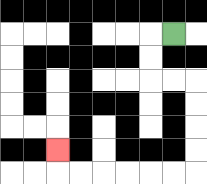{'start': '[7, 1]', 'end': '[2, 6]', 'path_directions': 'L,D,D,R,R,D,D,D,D,L,L,L,L,L,L,U', 'path_coordinates': '[[7, 1], [6, 1], [6, 2], [6, 3], [7, 3], [8, 3], [8, 4], [8, 5], [8, 6], [8, 7], [7, 7], [6, 7], [5, 7], [4, 7], [3, 7], [2, 7], [2, 6]]'}